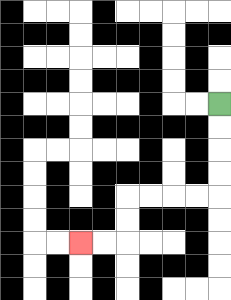{'start': '[9, 4]', 'end': '[3, 10]', 'path_directions': 'D,D,D,D,L,L,L,L,D,D,L,L', 'path_coordinates': '[[9, 4], [9, 5], [9, 6], [9, 7], [9, 8], [8, 8], [7, 8], [6, 8], [5, 8], [5, 9], [5, 10], [4, 10], [3, 10]]'}